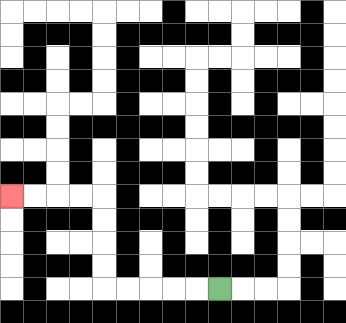{'start': '[9, 12]', 'end': '[0, 8]', 'path_directions': 'L,L,L,L,L,U,U,U,U,L,L,L,L', 'path_coordinates': '[[9, 12], [8, 12], [7, 12], [6, 12], [5, 12], [4, 12], [4, 11], [4, 10], [4, 9], [4, 8], [3, 8], [2, 8], [1, 8], [0, 8]]'}